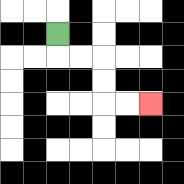{'start': '[2, 1]', 'end': '[6, 4]', 'path_directions': 'D,R,R,D,D,R,R', 'path_coordinates': '[[2, 1], [2, 2], [3, 2], [4, 2], [4, 3], [4, 4], [5, 4], [6, 4]]'}